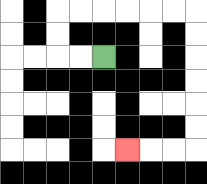{'start': '[4, 2]', 'end': '[5, 6]', 'path_directions': 'L,L,U,U,R,R,R,R,R,R,D,D,D,D,D,D,L,L,L', 'path_coordinates': '[[4, 2], [3, 2], [2, 2], [2, 1], [2, 0], [3, 0], [4, 0], [5, 0], [6, 0], [7, 0], [8, 0], [8, 1], [8, 2], [8, 3], [8, 4], [8, 5], [8, 6], [7, 6], [6, 6], [5, 6]]'}